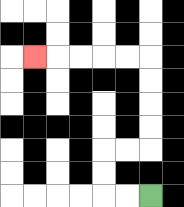{'start': '[6, 8]', 'end': '[1, 2]', 'path_directions': 'L,L,U,U,R,R,U,U,U,U,L,L,L,L,L', 'path_coordinates': '[[6, 8], [5, 8], [4, 8], [4, 7], [4, 6], [5, 6], [6, 6], [6, 5], [6, 4], [6, 3], [6, 2], [5, 2], [4, 2], [3, 2], [2, 2], [1, 2]]'}